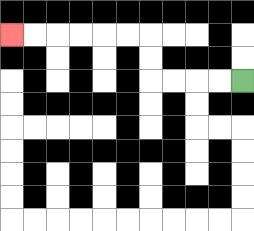{'start': '[10, 3]', 'end': '[0, 1]', 'path_directions': 'L,L,L,L,U,U,L,L,L,L,L,L', 'path_coordinates': '[[10, 3], [9, 3], [8, 3], [7, 3], [6, 3], [6, 2], [6, 1], [5, 1], [4, 1], [3, 1], [2, 1], [1, 1], [0, 1]]'}